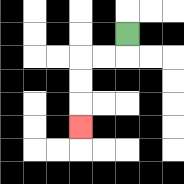{'start': '[5, 1]', 'end': '[3, 5]', 'path_directions': 'D,L,L,D,D,D', 'path_coordinates': '[[5, 1], [5, 2], [4, 2], [3, 2], [3, 3], [3, 4], [3, 5]]'}